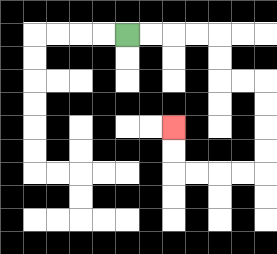{'start': '[5, 1]', 'end': '[7, 5]', 'path_directions': 'R,R,R,R,D,D,R,R,D,D,D,D,L,L,L,L,U,U', 'path_coordinates': '[[5, 1], [6, 1], [7, 1], [8, 1], [9, 1], [9, 2], [9, 3], [10, 3], [11, 3], [11, 4], [11, 5], [11, 6], [11, 7], [10, 7], [9, 7], [8, 7], [7, 7], [7, 6], [7, 5]]'}